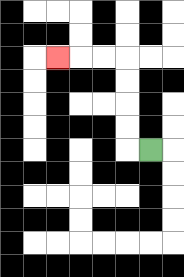{'start': '[6, 6]', 'end': '[2, 2]', 'path_directions': 'L,U,U,U,U,L,L,L', 'path_coordinates': '[[6, 6], [5, 6], [5, 5], [5, 4], [5, 3], [5, 2], [4, 2], [3, 2], [2, 2]]'}